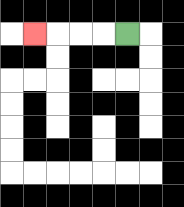{'start': '[5, 1]', 'end': '[1, 1]', 'path_directions': 'L,L,L,L', 'path_coordinates': '[[5, 1], [4, 1], [3, 1], [2, 1], [1, 1]]'}